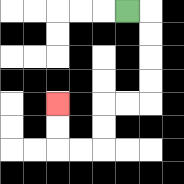{'start': '[5, 0]', 'end': '[2, 4]', 'path_directions': 'R,D,D,D,D,L,L,D,D,L,L,U,U', 'path_coordinates': '[[5, 0], [6, 0], [6, 1], [6, 2], [6, 3], [6, 4], [5, 4], [4, 4], [4, 5], [4, 6], [3, 6], [2, 6], [2, 5], [2, 4]]'}